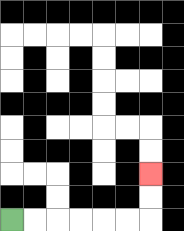{'start': '[0, 9]', 'end': '[6, 7]', 'path_directions': 'R,R,R,R,R,R,U,U', 'path_coordinates': '[[0, 9], [1, 9], [2, 9], [3, 9], [4, 9], [5, 9], [6, 9], [6, 8], [6, 7]]'}